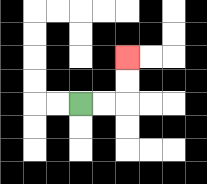{'start': '[3, 4]', 'end': '[5, 2]', 'path_directions': 'R,R,U,U', 'path_coordinates': '[[3, 4], [4, 4], [5, 4], [5, 3], [5, 2]]'}